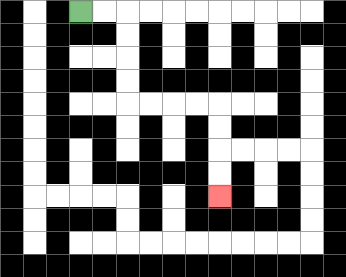{'start': '[3, 0]', 'end': '[9, 8]', 'path_directions': 'R,R,D,D,D,D,R,R,R,R,D,D,D,D', 'path_coordinates': '[[3, 0], [4, 0], [5, 0], [5, 1], [5, 2], [5, 3], [5, 4], [6, 4], [7, 4], [8, 4], [9, 4], [9, 5], [9, 6], [9, 7], [9, 8]]'}